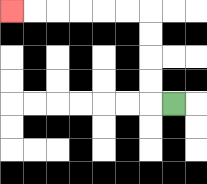{'start': '[7, 4]', 'end': '[0, 0]', 'path_directions': 'L,U,U,U,U,L,L,L,L,L,L', 'path_coordinates': '[[7, 4], [6, 4], [6, 3], [6, 2], [6, 1], [6, 0], [5, 0], [4, 0], [3, 0], [2, 0], [1, 0], [0, 0]]'}